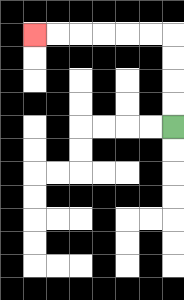{'start': '[7, 5]', 'end': '[1, 1]', 'path_directions': 'U,U,U,U,L,L,L,L,L,L', 'path_coordinates': '[[7, 5], [7, 4], [7, 3], [7, 2], [7, 1], [6, 1], [5, 1], [4, 1], [3, 1], [2, 1], [1, 1]]'}